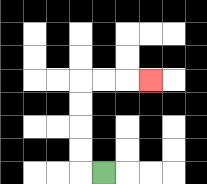{'start': '[4, 7]', 'end': '[6, 3]', 'path_directions': 'L,U,U,U,U,R,R,R', 'path_coordinates': '[[4, 7], [3, 7], [3, 6], [3, 5], [3, 4], [3, 3], [4, 3], [5, 3], [6, 3]]'}